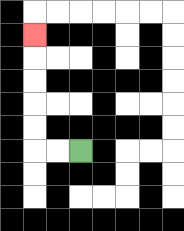{'start': '[3, 6]', 'end': '[1, 1]', 'path_directions': 'L,L,U,U,U,U,U', 'path_coordinates': '[[3, 6], [2, 6], [1, 6], [1, 5], [1, 4], [1, 3], [1, 2], [1, 1]]'}